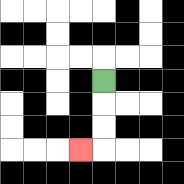{'start': '[4, 3]', 'end': '[3, 6]', 'path_directions': 'D,D,D,L', 'path_coordinates': '[[4, 3], [4, 4], [4, 5], [4, 6], [3, 6]]'}